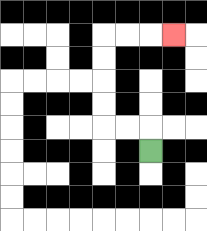{'start': '[6, 6]', 'end': '[7, 1]', 'path_directions': 'U,L,L,U,U,U,U,R,R,R', 'path_coordinates': '[[6, 6], [6, 5], [5, 5], [4, 5], [4, 4], [4, 3], [4, 2], [4, 1], [5, 1], [6, 1], [7, 1]]'}